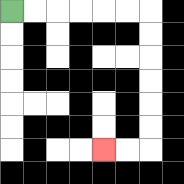{'start': '[0, 0]', 'end': '[4, 6]', 'path_directions': 'R,R,R,R,R,R,D,D,D,D,D,D,L,L', 'path_coordinates': '[[0, 0], [1, 0], [2, 0], [3, 0], [4, 0], [5, 0], [6, 0], [6, 1], [6, 2], [6, 3], [6, 4], [6, 5], [6, 6], [5, 6], [4, 6]]'}